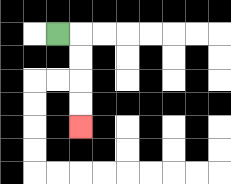{'start': '[2, 1]', 'end': '[3, 5]', 'path_directions': 'R,D,D,D,D', 'path_coordinates': '[[2, 1], [3, 1], [3, 2], [3, 3], [3, 4], [3, 5]]'}